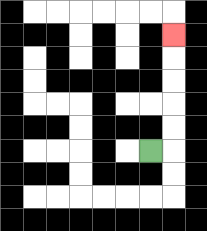{'start': '[6, 6]', 'end': '[7, 1]', 'path_directions': 'R,U,U,U,U,U', 'path_coordinates': '[[6, 6], [7, 6], [7, 5], [7, 4], [7, 3], [7, 2], [7, 1]]'}